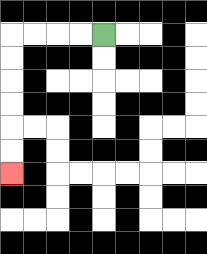{'start': '[4, 1]', 'end': '[0, 7]', 'path_directions': 'L,L,L,L,D,D,D,D,D,D', 'path_coordinates': '[[4, 1], [3, 1], [2, 1], [1, 1], [0, 1], [0, 2], [0, 3], [0, 4], [0, 5], [0, 6], [0, 7]]'}